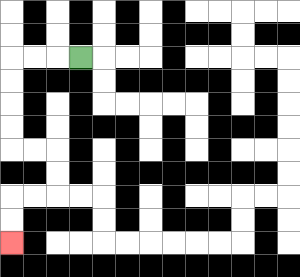{'start': '[3, 2]', 'end': '[0, 10]', 'path_directions': 'L,L,L,D,D,D,D,R,R,D,D,L,L,D,D', 'path_coordinates': '[[3, 2], [2, 2], [1, 2], [0, 2], [0, 3], [0, 4], [0, 5], [0, 6], [1, 6], [2, 6], [2, 7], [2, 8], [1, 8], [0, 8], [0, 9], [0, 10]]'}